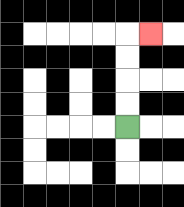{'start': '[5, 5]', 'end': '[6, 1]', 'path_directions': 'U,U,U,U,R', 'path_coordinates': '[[5, 5], [5, 4], [5, 3], [5, 2], [5, 1], [6, 1]]'}